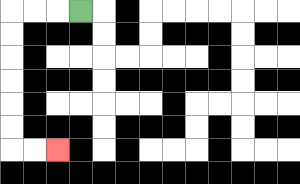{'start': '[3, 0]', 'end': '[2, 6]', 'path_directions': 'L,L,L,D,D,D,D,D,D,R,R', 'path_coordinates': '[[3, 0], [2, 0], [1, 0], [0, 0], [0, 1], [0, 2], [0, 3], [0, 4], [0, 5], [0, 6], [1, 6], [2, 6]]'}